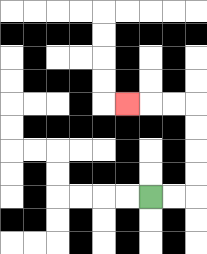{'start': '[6, 8]', 'end': '[5, 4]', 'path_directions': 'R,R,U,U,U,U,L,L,L', 'path_coordinates': '[[6, 8], [7, 8], [8, 8], [8, 7], [8, 6], [8, 5], [8, 4], [7, 4], [6, 4], [5, 4]]'}